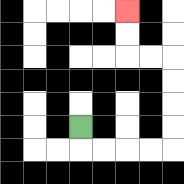{'start': '[3, 5]', 'end': '[5, 0]', 'path_directions': 'D,R,R,R,R,U,U,U,U,L,L,U,U', 'path_coordinates': '[[3, 5], [3, 6], [4, 6], [5, 6], [6, 6], [7, 6], [7, 5], [7, 4], [7, 3], [7, 2], [6, 2], [5, 2], [5, 1], [5, 0]]'}